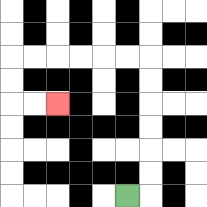{'start': '[5, 8]', 'end': '[2, 4]', 'path_directions': 'R,U,U,U,U,U,U,L,L,L,L,L,L,D,D,R,R', 'path_coordinates': '[[5, 8], [6, 8], [6, 7], [6, 6], [6, 5], [6, 4], [6, 3], [6, 2], [5, 2], [4, 2], [3, 2], [2, 2], [1, 2], [0, 2], [0, 3], [0, 4], [1, 4], [2, 4]]'}